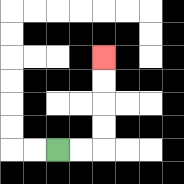{'start': '[2, 6]', 'end': '[4, 2]', 'path_directions': 'R,R,U,U,U,U', 'path_coordinates': '[[2, 6], [3, 6], [4, 6], [4, 5], [4, 4], [4, 3], [4, 2]]'}